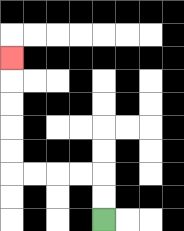{'start': '[4, 9]', 'end': '[0, 2]', 'path_directions': 'U,U,L,L,L,L,U,U,U,U,U', 'path_coordinates': '[[4, 9], [4, 8], [4, 7], [3, 7], [2, 7], [1, 7], [0, 7], [0, 6], [0, 5], [0, 4], [0, 3], [0, 2]]'}